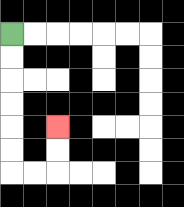{'start': '[0, 1]', 'end': '[2, 5]', 'path_directions': 'D,D,D,D,D,D,R,R,U,U', 'path_coordinates': '[[0, 1], [0, 2], [0, 3], [0, 4], [0, 5], [0, 6], [0, 7], [1, 7], [2, 7], [2, 6], [2, 5]]'}